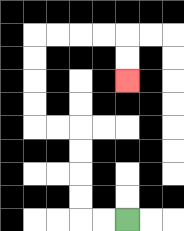{'start': '[5, 9]', 'end': '[5, 3]', 'path_directions': 'L,L,U,U,U,U,L,L,U,U,U,U,R,R,R,R,D,D', 'path_coordinates': '[[5, 9], [4, 9], [3, 9], [3, 8], [3, 7], [3, 6], [3, 5], [2, 5], [1, 5], [1, 4], [1, 3], [1, 2], [1, 1], [2, 1], [3, 1], [4, 1], [5, 1], [5, 2], [5, 3]]'}